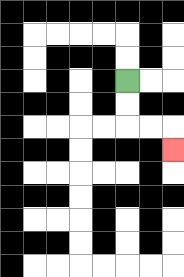{'start': '[5, 3]', 'end': '[7, 6]', 'path_directions': 'D,D,R,R,D', 'path_coordinates': '[[5, 3], [5, 4], [5, 5], [6, 5], [7, 5], [7, 6]]'}